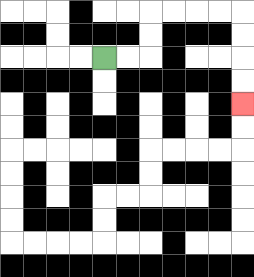{'start': '[4, 2]', 'end': '[10, 4]', 'path_directions': 'R,R,U,U,R,R,R,R,D,D,D,D', 'path_coordinates': '[[4, 2], [5, 2], [6, 2], [6, 1], [6, 0], [7, 0], [8, 0], [9, 0], [10, 0], [10, 1], [10, 2], [10, 3], [10, 4]]'}